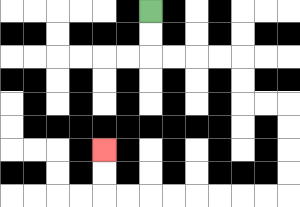{'start': '[6, 0]', 'end': '[4, 6]', 'path_directions': 'D,D,R,R,R,R,D,D,R,R,D,D,D,D,L,L,L,L,L,L,L,L,U,U', 'path_coordinates': '[[6, 0], [6, 1], [6, 2], [7, 2], [8, 2], [9, 2], [10, 2], [10, 3], [10, 4], [11, 4], [12, 4], [12, 5], [12, 6], [12, 7], [12, 8], [11, 8], [10, 8], [9, 8], [8, 8], [7, 8], [6, 8], [5, 8], [4, 8], [4, 7], [4, 6]]'}